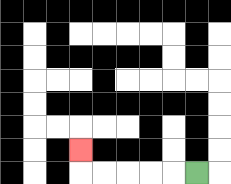{'start': '[8, 7]', 'end': '[3, 6]', 'path_directions': 'L,L,L,L,L,U', 'path_coordinates': '[[8, 7], [7, 7], [6, 7], [5, 7], [4, 7], [3, 7], [3, 6]]'}